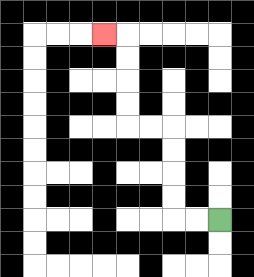{'start': '[9, 9]', 'end': '[4, 1]', 'path_directions': 'L,L,U,U,U,U,L,L,U,U,U,U,L', 'path_coordinates': '[[9, 9], [8, 9], [7, 9], [7, 8], [7, 7], [7, 6], [7, 5], [6, 5], [5, 5], [5, 4], [5, 3], [5, 2], [5, 1], [4, 1]]'}